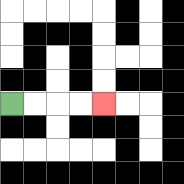{'start': '[0, 4]', 'end': '[4, 4]', 'path_directions': 'R,R,R,R', 'path_coordinates': '[[0, 4], [1, 4], [2, 4], [3, 4], [4, 4]]'}